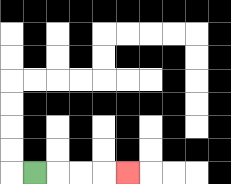{'start': '[1, 7]', 'end': '[5, 7]', 'path_directions': 'R,R,R,R', 'path_coordinates': '[[1, 7], [2, 7], [3, 7], [4, 7], [5, 7]]'}